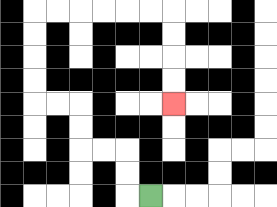{'start': '[6, 8]', 'end': '[7, 4]', 'path_directions': 'L,U,U,L,L,U,U,L,L,U,U,U,U,R,R,R,R,R,R,D,D,D,D', 'path_coordinates': '[[6, 8], [5, 8], [5, 7], [5, 6], [4, 6], [3, 6], [3, 5], [3, 4], [2, 4], [1, 4], [1, 3], [1, 2], [1, 1], [1, 0], [2, 0], [3, 0], [4, 0], [5, 0], [6, 0], [7, 0], [7, 1], [7, 2], [7, 3], [7, 4]]'}